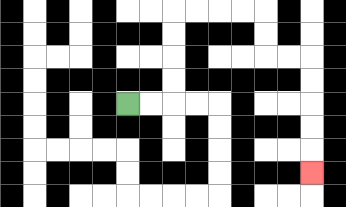{'start': '[5, 4]', 'end': '[13, 7]', 'path_directions': 'R,R,U,U,U,U,R,R,R,R,D,D,R,R,D,D,D,D,D', 'path_coordinates': '[[5, 4], [6, 4], [7, 4], [7, 3], [7, 2], [7, 1], [7, 0], [8, 0], [9, 0], [10, 0], [11, 0], [11, 1], [11, 2], [12, 2], [13, 2], [13, 3], [13, 4], [13, 5], [13, 6], [13, 7]]'}